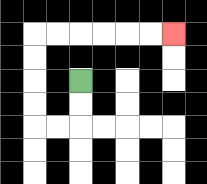{'start': '[3, 3]', 'end': '[7, 1]', 'path_directions': 'D,D,L,L,U,U,U,U,R,R,R,R,R,R', 'path_coordinates': '[[3, 3], [3, 4], [3, 5], [2, 5], [1, 5], [1, 4], [1, 3], [1, 2], [1, 1], [2, 1], [3, 1], [4, 1], [5, 1], [6, 1], [7, 1]]'}